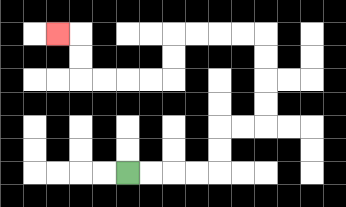{'start': '[5, 7]', 'end': '[2, 1]', 'path_directions': 'R,R,R,R,U,U,R,R,U,U,U,U,L,L,L,L,D,D,L,L,L,L,U,U,L', 'path_coordinates': '[[5, 7], [6, 7], [7, 7], [8, 7], [9, 7], [9, 6], [9, 5], [10, 5], [11, 5], [11, 4], [11, 3], [11, 2], [11, 1], [10, 1], [9, 1], [8, 1], [7, 1], [7, 2], [7, 3], [6, 3], [5, 3], [4, 3], [3, 3], [3, 2], [3, 1], [2, 1]]'}